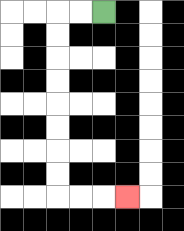{'start': '[4, 0]', 'end': '[5, 8]', 'path_directions': 'L,L,D,D,D,D,D,D,D,D,R,R,R', 'path_coordinates': '[[4, 0], [3, 0], [2, 0], [2, 1], [2, 2], [2, 3], [2, 4], [2, 5], [2, 6], [2, 7], [2, 8], [3, 8], [4, 8], [5, 8]]'}